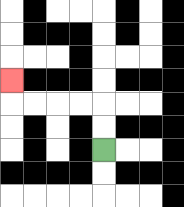{'start': '[4, 6]', 'end': '[0, 3]', 'path_directions': 'U,U,L,L,L,L,U', 'path_coordinates': '[[4, 6], [4, 5], [4, 4], [3, 4], [2, 4], [1, 4], [0, 4], [0, 3]]'}